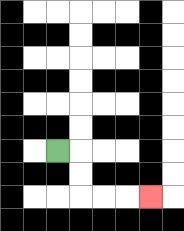{'start': '[2, 6]', 'end': '[6, 8]', 'path_directions': 'R,D,D,R,R,R', 'path_coordinates': '[[2, 6], [3, 6], [3, 7], [3, 8], [4, 8], [5, 8], [6, 8]]'}